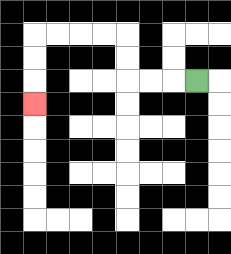{'start': '[8, 3]', 'end': '[1, 4]', 'path_directions': 'L,L,L,U,U,L,L,L,L,D,D,D', 'path_coordinates': '[[8, 3], [7, 3], [6, 3], [5, 3], [5, 2], [5, 1], [4, 1], [3, 1], [2, 1], [1, 1], [1, 2], [1, 3], [1, 4]]'}